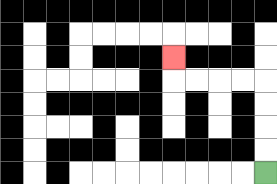{'start': '[11, 7]', 'end': '[7, 2]', 'path_directions': 'U,U,U,U,L,L,L,L,U', 'path_coordinates': '[[11, 7], [11, 6], [11, 5], [11, 4], [11, 3], [10, 3], [9, 3], [8, 3], [7, 3], [7, 2]]'}